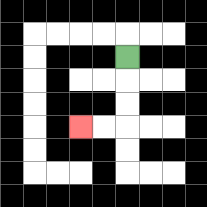{'start': '[5, 2]', 'end': '[3, 5]', 'path_directions': 'D,D,D,L,L', 'path_coordinates': '[[5, 2], [5, 3], [5, 4], [5, 5], [4, 5], [3, 5]]'}